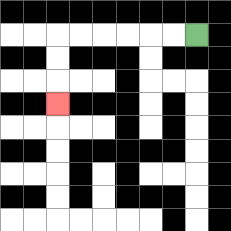{'start': '[8, 1]', 'end': '[2, 4]', 'path_directions': 'L,L,L,L,L,L,D,D,D', 'path_coordinates': '[[8, 1], [7, 1], [6, 1], [5, 1], [4, 1], [3, 1], [2, 1], [2, 2], [2, 3], [2, 4]]'}